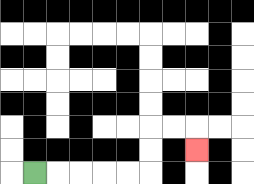{'start': '[1, 7]', 'end': '[8, 6]', 'path_directions': 'R,R,R,R,R,U,U,R,R,D', 'path_coordinates': '[[1, 7], [2, 7], [3, 7], [4, 7], [5, 7], [6, 7], [6, 6], [6, 5], [7, 5], [8, 5], [8, 6]]'}